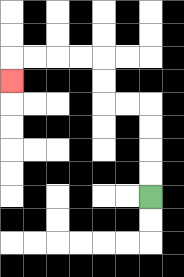{'start': '[6, 8]', 'end': '[0, 3]', 'path_directions': 'U,U,U,U,L,L,U,U,L,L,L,L,D', 'path_coordinates': '[[6, 8], [6, 7], [6, 6], [6, 5], [6, 4], [5, 4], [4, 4], [4, 3], [4, 2], [3, 2], [2, 2], [1, 2], [0, 2], [0, 3]]'}